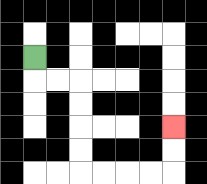{'start': '[1, 2]', 'end': '[7, 5]', 'path_directions': 'D,R,R,D,D,D,D,R,R,R,R,U,U', 'path_coordinates': '[[1, 2], [1, 3], [2, 3], [3, 3], [3, 4], [3, 5], [3, 6], [3, 7], [4, 7], [5, 7], [6, 7], [7, 7], [7, 6], [7, 5]]'}